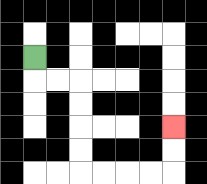{'start': '[1, 2]', 'end': '[7, 5]', 'path_directions': 'D,R,R,D,D,D,D,R,R,R,R,U,U', 'path_coordinates': '[[1, 2], [1, 3], [2, 3], [3, 3], [3, 4], [3, 5], [3, 6], [3, 7], [4, 7], [5, 7], [6, 7], [7, 7], [7, 6], [7, 5]]'}